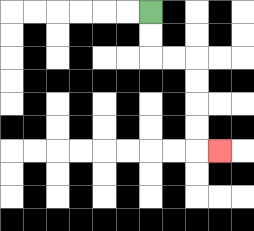{'start': '[6, 0]', 'end': '[9, 6]', 'path_directions': 'D,D,R,R,D,D,D,D,R', 'path_coordinates': '[[6, 0], [6, 1], [6, 2], [7, 2], [8, 2], [8, 3], [8, 4], [8, 5], [8, 6], [9, 6]]'}